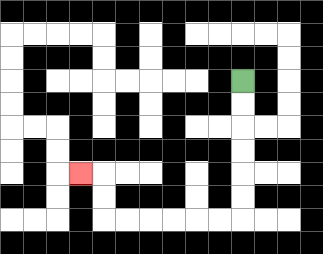{'start': '[10, 3]', 'end': '[3, 7]', 'path_directions': 'D,D,D,D,D,D,L,L,L,L,L,L,U,U,L', 'path_coordinates': '[[10, 3], [10, 4], [10, 5], [10, 6], [10, 7], [10, 8], [10, 9], [9, 9], [8, 9], [7, 9], [6, 9], [5, 9], [4, 9], [4, 8], [4, 7], [3, 7]]'}